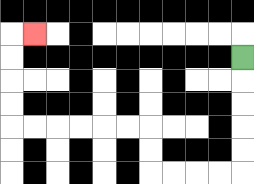{'start': '[10, 2]', 'end': '[1, 1]', 'path_directions': 'D,D,D,D,D,L,L,L,L,U,U,L,L,L,L,L,L,U,U,U,U,R', 'path_coordinates': '[[10, 2], [10, 3], [10, 4], [10, 5], [10, 6], [10, 7], [9, 7], [8, 7], [7, 7], [6, 7], [6, 6], [6, 5], [5, 5], [4, 5], [3, 5], [2, 5], [1, 5], [0, 5], [0, 4], [0, 3], [0, 2], [0, 1], [1, 1]]'}